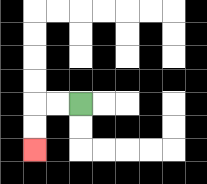{'start': '[3, 4]', 'end': '[1, 6]', 'path_directions': 'L,L,D,D', 'path_coordinates': '[[3, 4], [2, 4], [1, 4], [1, 5], [1, 6]]'}